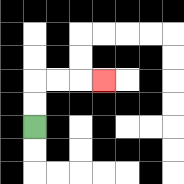{'start': '[1, 5]', 'end': '[4, 3]', 'path_directions': 'U,U,R,R,R', 'path_coordinates': '[[1, 5], [1, 4], [1, 3], [2, 3], [3, 3], [4, 3]]'}